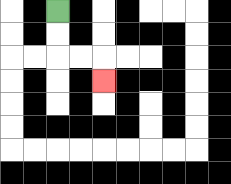{'start': '[2, 0]', 'end': '[4, 3]', 'path_directions': 'D,D,R,R,D', 'path_coordinates': '[[2, 0], [2, 1], [2, 2], [3, 2], [4, 2], [4, 3]]'}